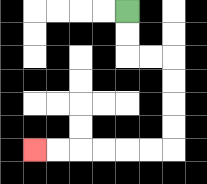{'start': '[5, 0]', 'end': '[1, 6]', 'path_directions': 'D,D,R,R,D,D,D,D,L,L,L,L,L,L', 'path_coordinates': '[[5, 0], [5, 1], [5, 2], [6, 2], [7, 2], [7, 3], [7, 4], [7, 5], [7, 6], [6, 6], [5, 6], [4, 6], [3, 6], [2, 6], [1, 6]]'}